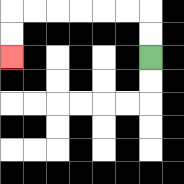{'start': '[6, 2]', 'end': '[0, 2]', 'path_directions': 'U,U,L,L,L,L,L,L,D,D', 'path_coordinates': '[[6, 2], [6, 1], [6, 0], [5, 0], [4, 0], [3, 0], [2, 0], [1, 0], [0, 0], [0, 1], [0, 2]]'}